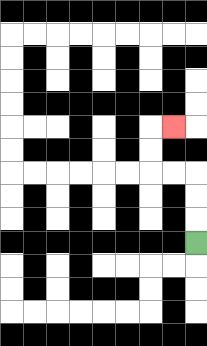{'start': '[8, 10]', 'end': '[7, 5]', 'path_directions': 'U,U,U,L,L,U,U,R', 'path_coordinates': '[[8, 10], [8, 9], [8, 8], [8, 7], [7, 7], [6, 7], [6, 6], [6, 5], [7, 5]]'}